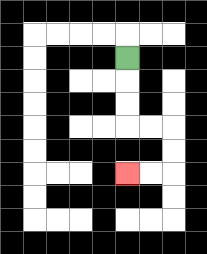{'start': '[5, 2]', 'end': '[5, 7]', 'path_directions': 'D,D,D,R,R,D,D,L,L', 'path_coordinates': '[[5, 2], [5, 3], [5, 4], [5, 5], [6, 5], [7, 5], [7, 6], [7, 7], [6, 7], [5, 7]]'}